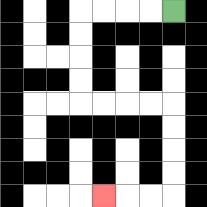{'start': '[7, 0]', 'end': '[4, 8]', 'path_directions': 'L,L,L,L,D,D,D,D,R,R,R,R,D,D,D,D,L,L,L', 'path_coordinates': '[[7, 0], [6, 0], [5, 0], [4, 0], [3, 0], [3, 1], [3, 2], [3, 3], [3, 4], [4, 4], [5, 4], [6, 4], [7, 4], [7, 5], [7, 6], [7, 7], [7, 8], [6, 8], [5, 8], [4, 8]]'}